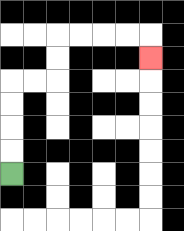{'start': '[0, 7]', 'end': '[6, 2]', 'path_directions': 'U,U,U,U,R,R,U,U,R,R,R,R,D', 'path_coordinates': '[[0, 7], [0, 6], [0, 5], [0, 4], [0, 3], [1, 3], [2, 3], [2, 2], [2, 1], [3, 1], [4, 1], [5, 1], [6, 1], [6, 2]]'}